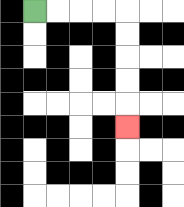{'start': '[1, 0]', 'end': '[5, 5]', 'path_directions': 'R,R,R,R,D,D,D,D,D', 'path_coordinates': '[[1, 0], [2, 0], [3, 0], [4, 0], [5, 0], [5, 1], [5, 2], [5, 3], [5, 4], [5, 5]]'}